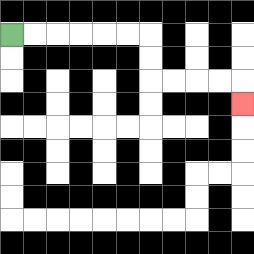{'start': '[0, 1]', 'end': '[10, 4]', 'path_directions': 'R,R,R,R,R,R,D,D,R,R,R,R,D', 'path_coordinates': '[[0, 1], [1, 1], [2, 1], [3, 1], [4, 1], [5, 1], [6, 1], [6, 2], [6, 3], [7, 3], [8, 3], [9, 3], [10, 3], [10, 4]]'}